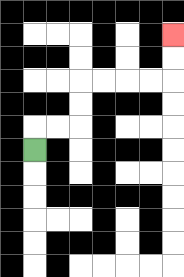{'start': '[1, 6]', 'end': '[7, 1]', 'path_directions': 'U,R,R,U,U,R,R,R,R,U,U', 'path_coordinates': '[[1, 6], [1, 5], [2, 5], [3, 5], [3, 4], [3, 3], [4, 3], [5, 3], [6, 3], [7, 3], [7, 2], [7, 1]]'}